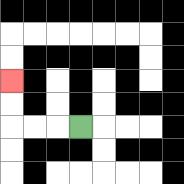{'start': '[3, 5]', 'end': '[0, 3]', 'path_directions': 'L,L,L,U,U', 'path_coordinates': '[[3, 5], [2, 5], [1, 5], [0, 5], [0, 4], [0, 3]]'}